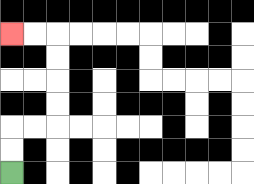{'start': '[0, 7]', 'end': '[0, 1]', 'path_directions': 'U,U,R,R,U,U,U,U,L,L', 'path_coordinates': '[[0, 7], [0, 6], [0, 5], [1, 5], [2, 5], [2, 4], [2, 3], [2, 2], [2, 1], [1, 1], [0, 1]]'}